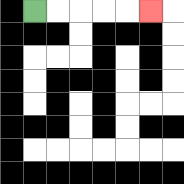{'start': '[1, 0]', 'end': '[6, 0]', 'path_directions': 'R,R,R,R,R', 'path_coordinates': '[[1, 0], [2, 0], [3, 0], [4, 0], [5, 0], [6, 0]]'}